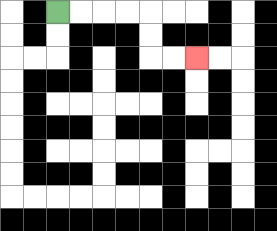{'start': '[2, 0]', 'end': '[8, 2]', 'path_directions': 'R,R,R,R,D,D,R,R', 'path_coordinates': '[[2, 0], [3, 0], [4, 0], [5, 0], [6, 0], [6, 1], [6, 2], [7, 2], [8, 2]]'}